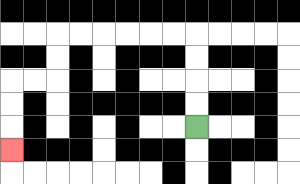{'start': '[8, 5]', 'end': '[0, 6]', 'path_directions': 'U,U,U,U,L,L,L,L,L,L,D,D,L,L,D,D,D', 'path_coordinates': '[[8, 5], [8, 4], [8, 3], [8, 2], [8, 1], [7, 1], [6, 1], [5, 1], [4, 1], [3, 1], [2, 1], [2, 2], [2, 3], [1, 3], [0, 3], [0, 4], [0, 5], [0, 6]]'}